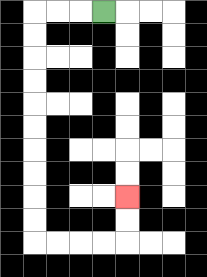{'start': '[4, 0]', 'end': '[5, 8]', 'path_directions': 'L,L,L,D,D,D,D,D,D,D,D,D,D,R,R,R,R,U,U', 'path_coordinates': '[[4, 0], [3, 0], [2, 0], [1, 0], [1, 1], [1, 2], [1, 3], [1, 4], [1, 5], [1, 6], [1, 7], [1, 8], [1, 9], [1, 10], [2, 10], [3, 10], [4, 10], [5, 10], [5, 9], [5, 8]]'}